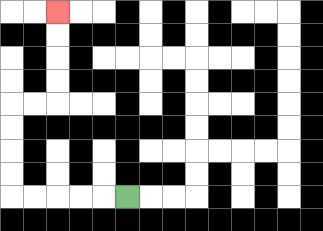{'start': '[5, 8]', 'end': '[2, 0]', 'path_directions': 'L,L,L,L,L,U,U,U,U,R,R,U,U,U,U', 'path_coordinates': '[[5, 8], [4, 8], [3, 8], [2, 8], [1, 8], [0, 8], [0, 7], [0, 6], [0, 5], [0, 4], [1, 4], [2, 4], [2, 3], [2, 2], [2, 1], [2, 0]]'}